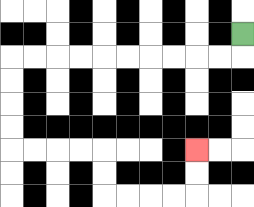{'start': '[10, 1]', 'end': '[8, 6]', 'path_directions': 'D,L,L,L,L,L,L,L,L,L,L,D,D,D,D,R,R,R,R,D,D,R,R,R,R,U,U', 'path_coordinates': '[[10, 1], [10, 2], [9, 2], [8, 2], [7, 2], [6, 2], [5, 2], [4, 2], [3, 2], [2, 2], [1, 2], [0, 2], [0, 3], [0, 4], [0, 5], [0, 6], [1, 6], [2, 6], [3, 6], [4, 6], [4, 7], [4, 8], [5, 8], [6, 8], [7, 8], [8, 8], [8, 7], [8, 6]]'}